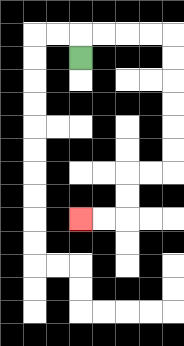{'start': '[3, 2]', 'end': '[3, 9]', 'path_directions': 'U,R,R,R,R,D,D,D,D,D,D,L,L,D,D,L,L', 'path_coordinates': '[[3, 2], [3, 1], [4, 1], [5, 1], [6, 1], [7, 1], [7, 2], [7, 3], [7, 4], [7, 5], [7, 6], [7, 7], [6, 7], [5, 7], [5, 8], [5, 9], [4, 9], [3, 9]]'}